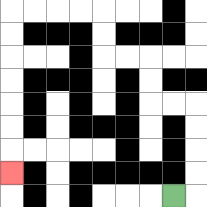{'start': '[7, 8]', 'end': '[0, 7]', 'path_directions': 'R,U,U,U,U,L,L,U,U,L,L,U,U,L,L,L,L,D,D,D,D,D,D,D', 'path_coordinates': '[[7, 8], [8, 8], [8, 7], [8, 6], [8, 5], [8, 4], [7, 4], [6, 4], [6, 3], [6, 2], [5, 2], [4, 2], [4, 1], [4, 0], [3, 0], [2, 0], [1, 0], [0, 0], [0, 1], [0, 2], [0, 3], [0, 4], [0, 5], [0, 6], [0, 7]]'}